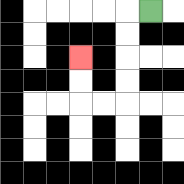{'start': '[6, 0]', 'end': '[3, 2]', 'path_directions': 'L,D,D,D,D,L,L,U,U', 'path_coordinates': '[[6, 0], [5, 0], [5, 1], [5, 2], [5, 3], [5, 4], [4, 4], [3, 4], [3, 3], [3, 2]]'}